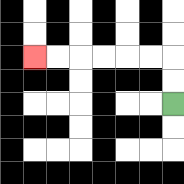{'start': '[7, 4]', 'end': '[1, 2]', 'path_directions': 'U,U,L,L,L,L,L,L', 'path_coordinates': '[[7, 4], [7, 3], [7, 2], [6, 2], [5, 2], [4, 2], [3, 2], [2, 2], [1, 2]]'}